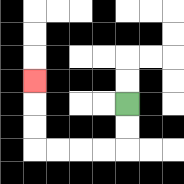{'start': '[5, 4]', 'end': '[1, 3]', 'path_directions': 'D,D,L,L,L,L,U,U,U', 'path_coordinates': '[[5, 4], [5, 5], [5, 6], [4, 6], [3, 6], [2, 6], [1, 6], [1, 5], [1, 4], [1, 3]]'}